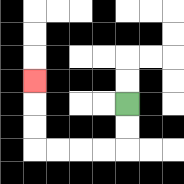{'start': '[5, 4]', 'end': '[1, 3]', 'path_directions': 'D,D,L,L,L,L,U,U,U', 'path_coordinates': '[[5, 4], [5, 5], [5, 6], [4, 6], [3, 6], [2, 6], [1, 6], [1, 5], [1, 4], [1, 3]]'}